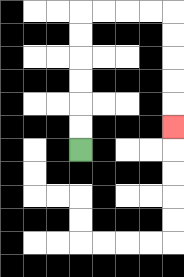{'start': '[3, 6]', 'end': '[7, 5]', 'path_directions': 'U,U,U,U,U,U,R,R,R,R,D,D,D,D,D', 'path_coordinates': '[[3, 6], [3, 5], [3, 4], [3, 3], [3, 2], [3, 1], [3, 0], [4, 0], [5, 0], [6, 0], [7, 0], [7, 1], [7, 2], [7, 3], [7, 4], [7, 5]]'}